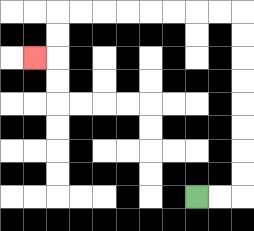{'start': '[8, 8]', 'end': '[1, 2]', 'path_directions': 'R,R,U,U,U,U,U,U,U,U,L,L,L,L,L,L,L,L,D,D,L', 'path_coordinates': '[[8, 8], [9, 8], [10, 8], [10, 7], [10, 6], [10, 5], [10, 4], [10, 3], [10, 2], [10, 1], [10, 0], [9, 0], [8, 0], [7, 0], [6, 0], [5, 0], [4, 0], [3, 0], [2, 0], [2, 1], [2, 2], [1, 2]]'}